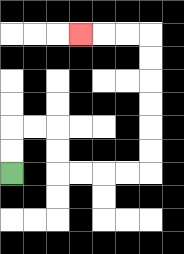{'start': '[0, 7]', 'end': '[3, 1]', 'path_directions': 'U,U,R,R,D,D,R,R,R,R,U,U,U,U,U,U,L,L,L', 'path_coordinates': '[[0, 7], [0, 6], [0, 5], [1, 5], [2, 5], [2, 6], [2, 7], [3, 7], [4, 7], [5, 7], [6, 7], [6, 6], [6, 5], [6, 4], [6, 3], [6, 2], [6, 1], [5, 1], [4, 1], [3, 1]]'}